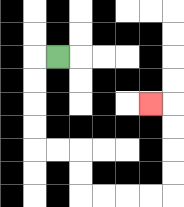{'start': '[2, 2]', 'end': '[6, 4]', 'path_directions': 'L,D,D,D,D,R,R,D,D,R,R,R,R,U,U,U,U,L', 'path_coordinates': '[[2, 2], [1, 2], [1, 3], [1, 4], [1, 5], [1, 6], [2, 6], [3, 6], [3, 7], [3, 8], [4, 8], [5, 8], [6, 8], [7, 8], [7, 7], [7, 6], [7, 5], [7, 4], [6, 4]]'}